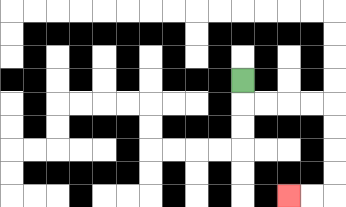{'start': '[10, 3]', 'end': '[12, 8]', 'path_directions': 'D,R,R,R,R,D,D,D,D,L,L', 'path_coordinates': '[[10, 3], [10, 4], [11, 4], [12, 4], [13, 4], [14, 4], [14, 5], [14, 6], [14, 7], [14, 8], [13, 8], [12, 8]]'}